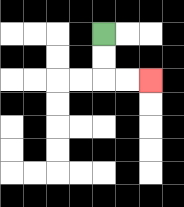{'start': '[4, 1]', 'end': '[6, 3]', 'path_directions': 'D,D,R,R', 'path_coordinates': '[[4, 1], [4, 2], [4, 3], [5, 3], [6, 3]]'}